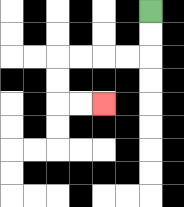{'start': '[6, 0]', 'end': '[4, 4]', 'path_directions': 'D,D,L,L,L,L,D,D,R,R', 'path_coordinates': '[[6, 0], [6, 1], [6, 2], [5, 2], [4, 2], [3, 2], [2, 2], [2, 3], [2, 4], [3, 4], [4, 4]]'}